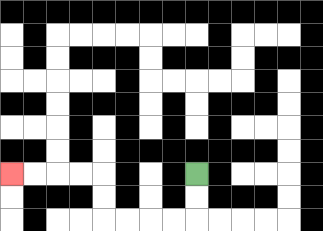{'start': '[8, 7]', 'end': '[0, 7]', 'path_directions': 'D,D,L,L,L,L,U,U,L,L,L,L', 'path_coordinates': '[[8, 7], [8, 8], [8, 9], [7, 9], [6, 9], [5, 9], [4, 9], [4, 8], [4, 7], [3, 7], [2, 7], [1, 7], [0, 7]]'}